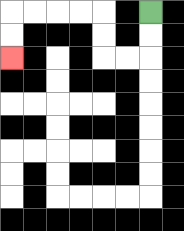{'start': '[6, 0]', 'end': '[0, 2]', 'path_directions': 'D,D,L,L,U,U,L,L,L,L,D,D', 'path_coordinates': '[[6, 0], [6, 1], [6, 2], [5, 2], [4, 2], [4, 1], [4, 0], [3, 0], [2, 0], [1, 0], [0, 0], [0, 1], [0, 2]]'}